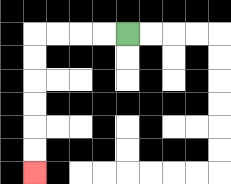{'start': '[5, 1]', 'end': '[1, 7]', 'path_directions': 'L,L,L,L,D,D,D,D,D,D', 'path_coordinates': '[[5, 1], [4, 1], [3, 1], [2, 1], [1, 1], [1, 2], [1, 3], [1, 4], [1, 5], [1, 6], [1, 7]]'}